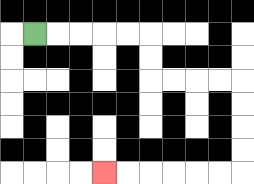{'start': '[1, 1]', 'end': '[4, 7]', 'path_directions': 'R,R,R,R,R,D,D,R,R,R,R,D,D,D,D,L,L,L,L,L,L', 'path_coordinates': '[[1, 1], [2, 1], [3, 1], [4, 1], [5, 1], [6, 1], [6, 2], [6, 3], [7, 3], [8, 3], [9, 3], [10, 3], [10, 4], [10, 5], [10, 6], [10, 7], [9, 7], [8, 7], [7, 7], [6, 7], [5, 7], [4, 7]]'}